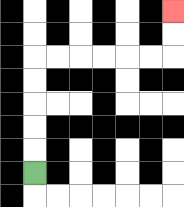{'start': '[1, 7]', 'end': '[7, 0]', 'path_directions': 'U,U,U,U,U,R,R,R,R,R,R,U,U', 'path_coordinates': '[[1, 7], [1, 6], [1, 5], [1, 4], [1, 3], [1, 2], [2, 2], [3, 2], [4, 2], [5, 2], [6, 2], [7, 2], [7, 1], [7, 0]]'}